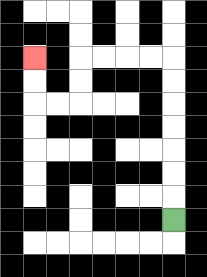{'start': '[7, 9]', 'end': '[1, 2]', 'path_directions': 'U,U,U,U,U,U,U,L,L,L,L,D,D,L,L,U,U', 'path_coordinates': '[[7, 9], [7, 8], [7, 7], [7, 6], [7, 5], [7, 4], [7, 3], [7, 2], [6, 2], [5, 2], [4, 2], [3, 2], [3, 3], [3, 4], [2, 4], [1, 4], [1, 3], [1, 2]]'}